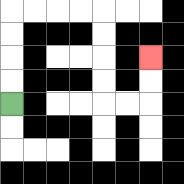{'start': '[0, 4]', 'end': '[6, 2]', 'path_directions': 'U,U,U,U,R,R,R,R,D,D,D,D,R,R,U,U', 'path_coordinates': '[[0, 4], [0, 3], [0, 2], [0, 1], [0, 0], [1, 0], [2, 0], [3, 0], [4, 0], [4, 1], [4, 2], [4, 3], [4, 4], [5, 4], [6, 4], [6, 3], [6, 2]]'}